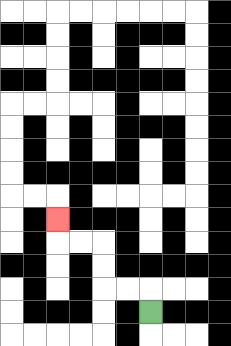{'start': '[6, 13]', 'end': '[2, 9]', 'path_directions': 'U,L,L,U,U,L,L,U', 'path_coordinates': '[[6, 13], [6, 12], [5, 12], [4, 12], [4, 11], [4, 10], [3, 10], [2, 10], [2, 9]]'}